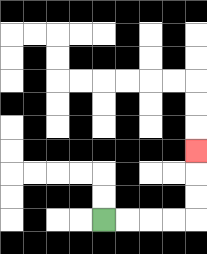{'start': '[4, 9]', 'end': '[8, 6]', 'path_directions': 'R,R,R,R,U,U,U', 'path_coordinates': '[[4, 9], [5, 9], [6, 9], [7, 9], [8, 9], [8, 8], [8, 7], [8, 6]]'}